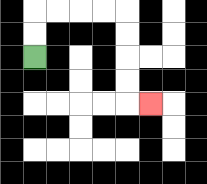{'start': '[1, 2]', 'end': '[6, 4]', 'path_directions': 'U,U,R,R,R,R,D,D,D,D,R', 'path_coordinates': '[[1, 2], [1, 1], [1, 0], [2, 0], [3, 0], [4, 0], [5, 0], [5, 1], [5, 2], [5, 3], [5, 4], [6, 4]]'}